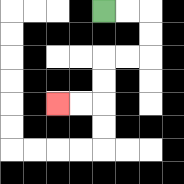{'start': '[4, 0]', 'end': '[2, 4]', 'path_directions': 'R,R,D,D,L,L,D,D,L,L', 'path_coordinates': '[[4, 0], [5, 0], [6, 0], [6, 1], [6, 2], [5, 2], [4, 2], [4, 3], [4, 4], [3, 4], [2, 4]]'}